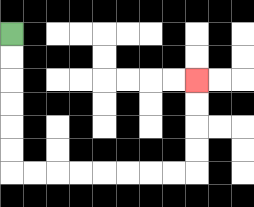{'start': '[0, 1]', 'end': '[8, 3]', 'path_directions': 'D,D,D,D,D,D,R,R,R,R,R,R,R,R,U,U,U,U', 'path_coordinates': '[[0, 1], [0, 2], [0, 3], [0, 4], [0, 5], [0, 6], [0, 7], [1, 7], [2, 7], [3, 7], [4, 7], [5, 7], [6, 7], [7, 7], [8, 7], [8, 6], [8, 5], [8, 4], [8, 3]]'}